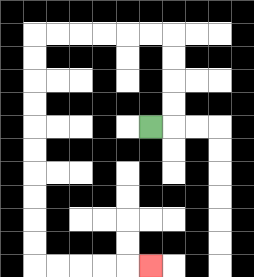{'start': '[6, 5]', 'end': '[6, 11]', 'path_directions': 'R,U,U,U,U,L,L,L,L,L,L,D,D,D,D,D,D,D,D,D,D,R,R,R,R,R', 'path_coordinates': '[[6, 5], [7, 5], [7, 4], [7, 3], [7, 2], [7, 1], [6, 1], [5, 1], [4, 1], [3, 1], [2, 1], [1, 1], [1, 2], [1, 3], [1, 4], [1, 5], [1, 6], [1, 7], [1, 8], [1, 9], [1, 10], [1, 11], [2, 11], [3, 11], [4, 11], [5, 11], [6, 11]]'}